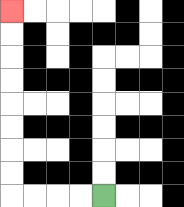{'start': '[4, 8]', 'end': '[0, 0]', 'path_directions': 'L,L,L,L,U,U,U,U,U,U,U,U', 'path_coordinates': '[[4, 8], [3, 8], [2, 8], [1, 8], [0, 8], [0, 7], [0, 6], [0, 5], [0, 4], [0, 3], [0, 2], [0, 1], [0, 0]]'}